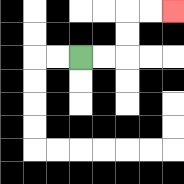{'start': '[3, 2]', 'end': '[7, 0]', 'path_directions': 'R,R,U,U,R,R', 'path_coordinates': '[[3, 2], [4, 2], [5, 2], [5, 1], [5, 0], [6, 0], [7, 0]]'}